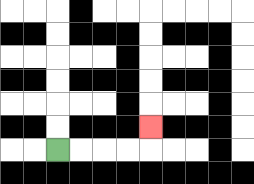{'start': '[2, 6]', 'end': '[6, 5]', 'path_directions': 'R,R,R,R,U', 'path_coordinates': '[[2, 6], [3, 6], [4, 6], [5, 6], [6, 6], [6, 5]]'}